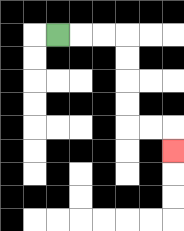{'start': '[2, 1]', 'end': '[7, 6]', 'path_directions': 'R,R,R,D,D,D,D,R,R,D', 'path_coordinates': '[[2, 1], [3, 1], [4, 1], [5, 1], [5, 2], [5, 3], [5, 4], [5, 5], [6, 5], [7, 5], [7, 6]]'}